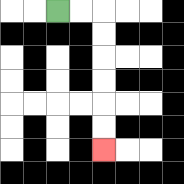{'start': '[2, 0]', 'end': '[4, 6]', 'path_directions': 'R,R,D,D,D,D,D,D', 'path_coordinates': '[[2, 0], [3, 0], [4, 0], [4, 1], [4, 2], [4, 3], [4, 4], [4, 5], [4, 6]]'}